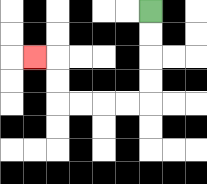{'start': '[6, 0]', 'end': '[1, 2]', 'path_directions': 'D,D,D,D,L,L,L,L,U,U,L', 'path_coordinates': '[[6, 0], [6, 1], [6, 2], [6, 3], [6, 4], [5, 4], [4, 4], [3, 4], [2, 4], [2, 3], [2, 2], [1, 2]]'}